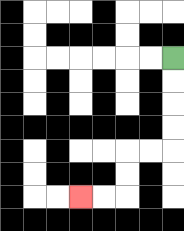{'start': '[7, 2]', 'end': '[3, 8]', 'path_directions': 'D,D,D,D,L,L,D,D,L,L', 'path_coordinates': '[[7, 2], [7, 3], [7, 4], [7, 5], [7, 6], [6, 6], [5, 6], [5, 7], [5, 8], [4, 8], [3, 8]]'}